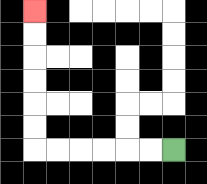{'start': '[7, 6]', 'end': '[1, 0]', 'path_directions': 'L,L,L,L,L,L,U,U,U,U,U,U', 'path_coordinates': '[[7, 6], [6, 6], [5, 6], [4, 6], [3, 6], [2, 6], [1, 6], [1, 5], [1, 4], [1, 3], [1, 2], [1, 1], [1, 0]]'}